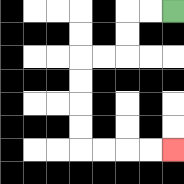{'start': '[7, 0]', 'end': '[7, 6]', 'path_directions': 'L,L,D,D,L,L,D,D,D,D,R,R,R,R', 'path_coordinates': '[[7, 0], [6, 0], [5, 0], [5, 1], [5, 2], [4, 2], [3, 2], [3, 3], [3, 4], [3, 5], [3, 6], [4, 6], [5, 6], [6, 6], [7, 6]]'}